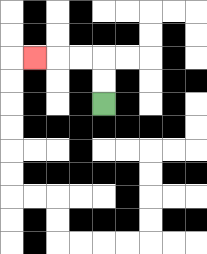{'start': '[4, 4]', 'end': '[1, 2]', 'path_directions': 'U,U,L,L,L', 'path_coordinates': '[[4, 4], [4, 3], [4, 2], [3, 2], [2, 2], [1, 2]]'}